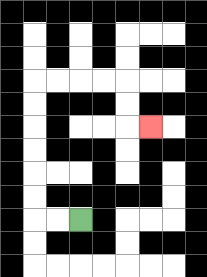{'start': '[3, 9]', 'end': '[6, 5]', 'path_directions': 'L,L,U,U,U,U,U,U,R,R,R,R,D,D,R', 'path_coordinates': '[[3, 9], [2, 9], [1, 9], [1, 8], [1, 7], [1, 6], [1, 5], [1, 4], [1, 3], [2, 3], [3, 3], [4, 3], [5, 3], [5, 4], [5, 5], [6, 5]]'}